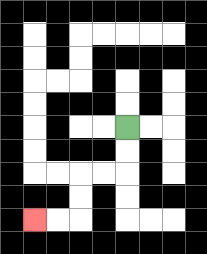{'start': '[5, 5]', 'end': '[1, 9]', 'path_directions': 'D,D,L,L,D,D,L,L', 'path_coordinates': '[[5, 5], [5, 6], [5, 7], [4, 7], [3, 7], [3, 8], [3, 9], [2, 9], [1, 9]]'}